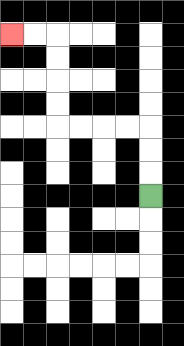{'start': '[6, 8]', 'end': '[0, 1]', 'path_directions': 'U,U,U,L,L,L,L,U,U,U,U,L,L', 'path_coordinates': '[[6, 8], [6, 7], [6, 6], [6, 5], [5, 5], [4, 5], [3, 5], [2, 5], [2, 4], [2, 3], [2, 2], [2, 1], [1, 1], [0, 1]]'}